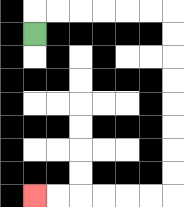{'start': '[1, 1]', 'end': '[1, 8]', 'path_directions': 'U,R,R,R,R,R,R,D,D,D,D,D,D,D,D,L,L,L,L,L,L', 'path_coordinates': '[[1, 1], [1, 0], [2, 0], [3, 0], [4, 0], [5, 0], [6, 0], [7, 0], [7, 1], [7, 2], [7, 3], [7, 4], [7, 5], [7, 6], [7, 7], [7, 8], [6, 8], [5, 8], [4, 8], [3, 8], [2, 8], [1, 8]]'}